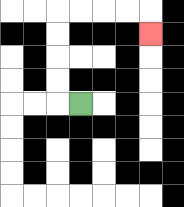{'start': '[3, 4]', 'end': '[6, 1]', 'path_directions': 'L,U,U,U,U,R,R,R,R,D', 'path_coordinates': '[[3, 4], [2, 4], [2, 3], [2, 2], [2, 1], [2, 0], [3, 0], [4, 0], [5, 0], [6, 0], [6, 1]]'}